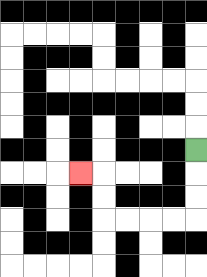{'start': '[8, 6]', 'end': '[3, 7]', 'path_directions': 'D,D,D,L,L,L,L,U,U,L', 'path_coordinates': '[[8, 6], [8, 7], [8, 8], [8, 9], [7, 9], [6, 9], [5, 9], [4, 9], [4, 8], [4, 7], [3, 7]]'}